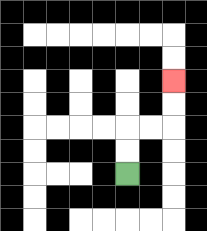{'start': '[5, 7]', 'end': '[7, 3]', 'path_directions': 'U,U,R,R,U,U', 'path_coordinates': '[[5, 7], [5, 6], [5, 5], [6, 5], [7, 5], [7, 4], [7, 3]]'}